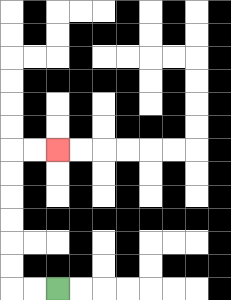{'start': '[2, 12]', 'end': '[2, 6]', 'path_directions': 'L,L,U,U,U,U,U,U,R,R', 'path_coordinates': '[[2, 12], [1, 12], [0, 12], [0, 11], [0, 10], [0, 9], [0, 8], [0, 7], [0, 6], [1, 6], [2, 6]]'}